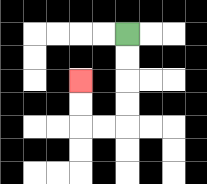{'start': '[5, 1]', 'end': '[3, 3]', 'path_directions': 'D,D,D,D,L,L,U,U', 'path_coordinates': '[[5, 1], [5, 2], [5, 3], [5, 4], [5, 5], [4, 5], [3, 5], [3, 4], [3, 3]]'}